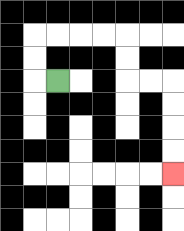{'start': '[2, 3]', 'end': '[7, 7]', 'path_directions': 'L,U,U,R,R,R,R,D,D,R,R,D,D,D,D', 'path_coordinates': '[[2, 3], [1, 3], [1, 2], [1, 1], [2, 1], [3, 1], [4, 1], [5, 1], [5, 2], [5, 3], [6, 3], [7, 3], [7, 4], [7, 5], [7, 6], [7, 7]]'}